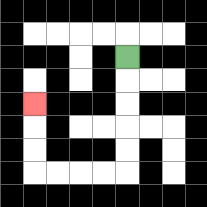{'start': '[5, 2]', 'end': '[1, 4]', 'path_directions': 'D,D,D,D,D,L,L,L,L,U,U,U', 'path_coordinates': '[[5, 2], [5, 3], [5, 4], [5, 5], [5, 6], [5, 7], [4, 7], [3, 7], [2, 7], [1, 7], [1, 6], [1, 5], [1, 4]]'}